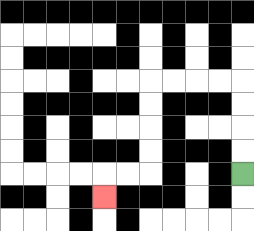{'start': '[10, 7]', 'end': '[4, 8]', 'path_directions': 'U,U,U,U,L,L,L,L,D,D,D,D,L,L,D', 'path_coordinates': '[[10, 7], [10, 6], [10, 5], [10, 4], [10, 3], [9, 3], [8, 3], [7, 3], [6, 3], [6, 4], [6, 5], [6, 6], [6, 7], [5, 7], [4, 7], [4, 8]]'}